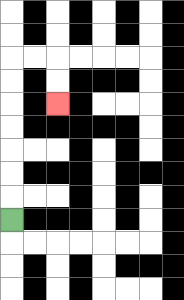{'start': '[0, 9]', 'end': '[2, 4]', 'path_directions': 'U,U,U,U,U,U,U,R,R,D,D', 'path_coordinates': '[[0, 9], [0, 8], [0, 7], [0, 6], [0, 5], [0, 4], [0, 3], [0, 2], [1, 2], [2, 2], [2, 3], [2, 4]]'}